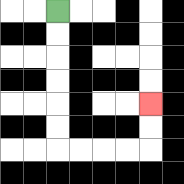{'start': '[2, 0]', 'end': '[6, 4]', 'path_directions': 'D,D,D,D,D,D,R,R,R,R,U,U', 'path_coordinates': '[[2, 0], [2, 1], [2, 2], [2, 3], [2, 4], [2, 5], [2, 6], [3, 6], [4, 6], [5, 6], [6, 6], [6, 5], [6, 4]]'}